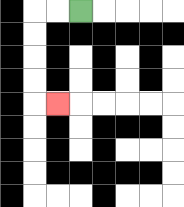{'start': '[3, 0]', 'end': '[2, 4]', 'path_directions': 'L,L,D,D,D,D,R', 'path_coordinates': '[[3, 0], [2, 0], [1, 0], [1, 1], [1, 2], [1, 3], [1, 4], [2, 4]]'}